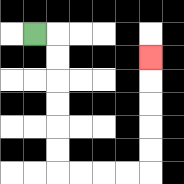{'start': '[1, 1]', 'end': '[6, 2]', 'path_directions': 'R,D,D,D,D,D,D,R,R,R,R,U,U,U,U,U', 'path_coordinates': '[[1, 1], [2, 1], [2, 2], [2, 3], [2, 4], [2, 5], [2, 6], [2, 7], [3, 7], [4, 7], [5, 7], [6, 7], [6, 6], [6, 5], [6, 4], [6, 3], [6, 2]]'}